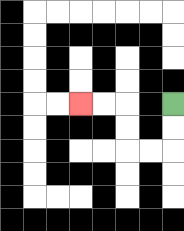{'start': '[7, 4]', 'end': '[3, 4]', 'path_directions': 'D,D,L,L,U,U,L,L', 'path_coordinates': '[[7, 4], [7, 5], [7, 6], [6, 6], [5, 6], [5, 5], [5, 4], [4, 4], [3, 4]]'}